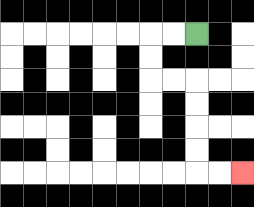{'start': '[8, 1]', 'end': '[10, 7]', 'path_directions': 'L,L,D,D,R,R,D,D,D,D,R,R', 'path_coordinates': '[[8, 1], [7, 1], [6, 1], [6, 2], [6, 3], [7, 3], [8, 3], [8, 4], [8, 5], [8, 6], [8, 7], [9, 7], [10, 7]]'}